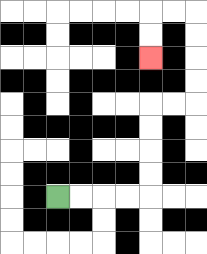{'start': '[2, 8]', 'end': '[6, 2]', 'path_directions': 'R,R,R,R,U,U,U,U,R,R,U,U,U,U,L,L,D,D', 'path_coordinates': '[[2, 8], [3, 8], [4, 8], [5, 8], [6, 8], [6, 7], [6, 6], [6, 5], [6, 4], [7, 4], [8, 4], [8, 3], [8, 2], [8, 1], [8, 0], [7, 0], [6, 0], [6, 1], [6, 2]]'}